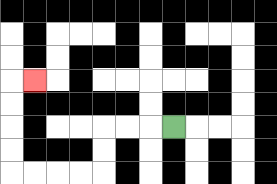{'start': '[7, 5]', 'end': '[1, 3]', 'path_directions': 'L,L,L,D,D,L,L,L,L,U,U,U,U,R', 'path_coordinates': '[[7, 5], [6, 5], [5, 5], [4, 5], [4, 6], [4, 7], [3, 7], [2, 7], [1, 7], [0, 7], [0, 6], [0, 5], [0, 4], [0, 3], [1, 3]]'}